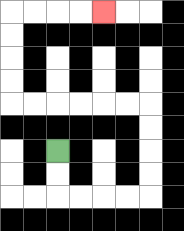{'start': '[2, 6]', 'end': '[4, 0]', 'path_directions': 'D,D,R,R,R,R,U,U,U,U,L,L,L,L,L,L,U,U,U,U,R,R,R,R', 'path_coordinates': '[[2, 6], [2, 7], [2, 8], [3, 8], [4, 8], [5, 8], [6, 8], [6, 7], [6, 6], [6, 5], [6, 4], [5, 4], [4, 4], [3, 4], [2, 4], [1, 4], [0, 4], [0, 3], [0, 2], [0, 1], [0, 0], [1, 0], [2, 0], [3, 0], [4, 0]]'}